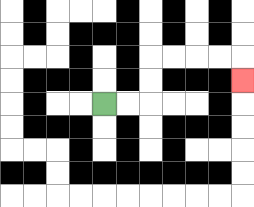{'start': '[4, 4]', 'end': '[10, 3]', 'path_directions': 'R,R,U,U,R,R,R,R,D', 'path_coordinates': '[[4, 4], [5, 4], [6, 4], [6, 3], [6, 2], [7, 2], [8, 2], [9, 2], [10, 2], [10, 3]]'}